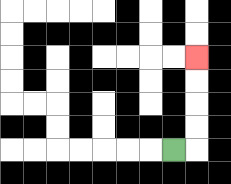{'start': '[7, 6]', 'end': '[8, 2]', 'path_directions': 'R,U,U,U,U', 'path_coordinates': '[[7, 6], [8, 6], [8, 5], [8, 4], [8, 3], [8, 2]]'}